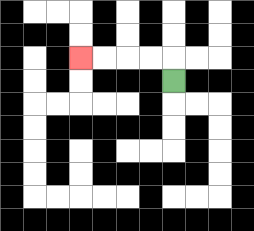{'start': '[7, 3]', 'end': '[3, 2]', 'path_directions': 'U,L,L,L,L', 'path_coordinates': '[[7, 3], [7, 2], [6, 2], [5, 2], [4, 2], [3, 2]]'}